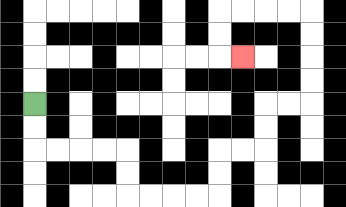{'start': '[1, 4]', 'end': '[10, 2]', 'path_directions': 'D,D,R,R,R,R,D,D,R,R,R,R,U,U,R,R,U,U,R,R,U,U,U,U,L,L,L,L,D,D,R', 'path_coordinates': '[[1, 4], [1, 5], [1, 6], [2, 6], [3, 6], [4, 6], [5, 6], [5, 7], [5, 8], [6, 8], [7, 8], [8, 8], [9, 8], [9, 7], [9, 6], [10, 6], [11, 6], [11, 5], [11, 4], [12, 4], [13, 4], [13, 3], [13, 2], [13, 1], [13, 0], [12, 0], [11, 0], [10, 0], [9, 0], [9, 1], [9, 2], [10, 2]]'}